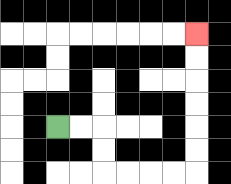{'start': '[2, 5]', 'end': '[8, 1]', 'path_directions': 'R,R,D,D,R,R,R,R,U,U,U,U,U,U', 'path_coordinates': '[[2, 5], [3, 5], [4, 5], [4, 6], [4, 7], [5, 7], [6, 7], [7, 7], [8, 7], [8, 6], [8, 5], [8, 4], [8, 3], [8, 2], [8, 1]]'}